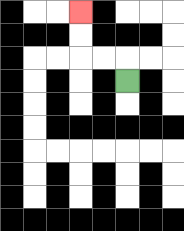{'start': '[5, 3]', 'end': '[3, 0]', 'path_directions': 'U,L,L,U,U', 'path_coordinates': '[[5, 3], [5, 2], [4, 2], [3, 2], [3, 1], [3, 0]]'}